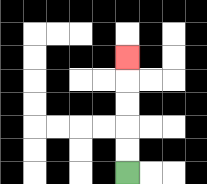{'start': '[5, 7]', 'end': '[5, 2]', 'path_directions': 'U,U,U,U,U', 'path_coordinates': '[[5, 7], [5, 6], [5, 5], [5, 4], [5, 3], [5, 2]]'}